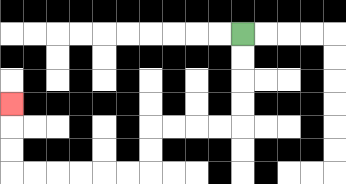{'start': '[10, 1]', 'end': '[0, 4]', 'path_directions': 'D,D,D,D,L,L,L,L,D,D,L,L,L,L,L,L,U,U,U', 'path_coordinates': '[[10, 1], [10, 2], [10, 3], [10, 4], [10, 5], [9, 5], [8, 5], [7, 5], [6, 5], [6, 6], [6, 7], [5, 7], [4, 7], [3, 7], [2, 7], [1, 7], [0, 7], [0, 6], [0, 5], [0, 4]]'}